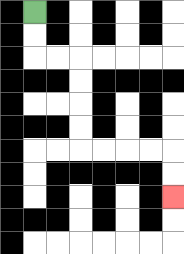{'start': '[1, 0]', 'end': '[7, 8]', 'path_directions': 'D,D,R,R,D,D,D,D,R,R,R,R,D,D', 'path_coordinates': '[[1, 0], [1, 1], [1, 2], [2, 2], [3, 2], [3, 3], [3, 4], [3, 5], [3, 6], [4, 6], [5, 6], [6, 6], [7, 6], [7, 7], [7, 8]]'}